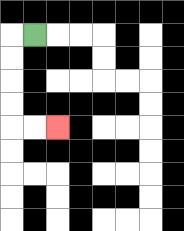{'start': '[1, 1]', 'end': '[2, 5]', 'path_directions': 'L,D,D,D,D,R,R', 'path_coordinates': '[[1, 1], [0, 1], [0, 2], [0, 3], [0, 4], [0, 5], [1, 5], [2, 5]]'}